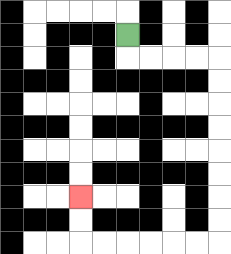{'start': '[5, 1]', 'end': '[3, 8]', 'path_directions': 'D,R,R,R,R,D,D,D,D,D,D,D,D,L,L,L,L,L,L,U,U', 'path_coordinates': '[[5, 1], [5, 2], [6, 2], [7, 2], [8, 2], [9, 2], [9, 3], [9, 4], [9, 5], [9, 6], [9, 7], [9, 8], [9, 9], [9, 10], [8, 10], [7, 10], [6, 10], [5, 10], [4, 10], [3, 10], [3, 9], [3, 8]]'}